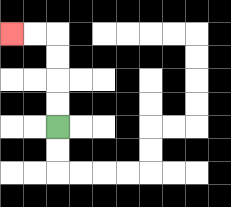{'start': '[2, 5]', 'end': '[0, 1]', 'path_directions': 'U,U,U,U,L,L', 'path_coordinates': '[[2, 5], [2, 4], [2, 3], [2, 2], [2, 1], [1, 1], [0, 1]]'}